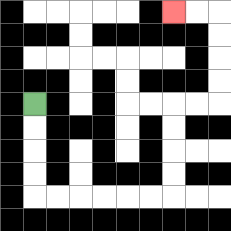{'start': '[1, 4]', 'end': '[7, 0]', 'path_directions': 'D,D,D,D,R,R,R,R,R,R,U,U,U,U,R,R,U,U,U,U,L,L', 'path_coordinates': '[[1, 4], [1, 5], [1, 6], [1, 7], [1, 8], [2, 8], [3, 8], [4, 8], [5, 8], [6, 8], [7, 8], [7, 7], [7, 6], [7, 5], [7, 4], [8, 4], [9, 4], [9, 3], [9, 2], [9, 1], [9, 0], [8, 0], [7, 0]]'}